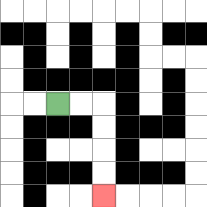{'start': '[2, 4]', 'end': '[4, 8]', 'path_directions': 'R,R,D,D,D,D', 'path_coordinates': '[[2, 4], [3, 4], [4, 4], [4, 5], [4, 6], [4, 7], [4, 8]]'}